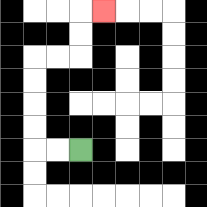{'start': '[3, 6]', 'end': '[4, 0]', 'path_directions': 'L,L,U,U,U,U,R,R,U,U,R', 'path_coordinates': '[[3, 6], [2, 6], [1, 6], [1, 5], [1, 4], [1, 3], [1, 2], [2, 2], [3, 2], [3, 1], [3, 0], [4, 0]]'}